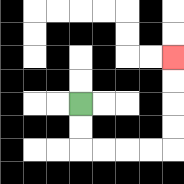{'start': '[3, 4]', 'end': '[7, 2]', 'path_directions': 'D,D,R,R,R,R,U,U,U,U', 'path_coordinates': '[[3, 4], [3, 5], [3, 6], [4, 6], [5, 6], [6, 6], [7, 6], [7, 5], [7, 4], [7, 3], [7, 2]]'}